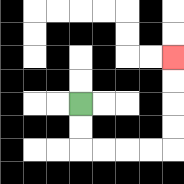{'start': '[3, 4]', 'end': '[7, 2]', 'path_directions': 'D,D,R,R,R,R,U,U,U,U', 'path_coordinates': '[[3, 4], [3, 5], [3, 6], [4, 6], [5, 6], [6, 6], [7, 6], [7, 5], [7, 4], [7, 3], [7, 2]]'}